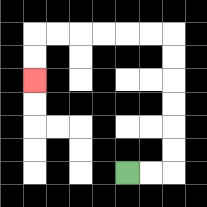{'start': '[5, 7]', 'end': '[1, 3]', 'path_directions': 'R,R,U,U,U,U,U,U,L,L,L,L,L,L,D,D', 'path_coordinates': '[[5, 7], [6, 7], [7, 7], [7, 6], [7, 5], [7, 4], [7, 3], [7, 2], [7, 1], [6, 1], [5, 1], [4, 1], [3, 1], [2, 1], [1, 1], [1, 2], [1, 3]]'}